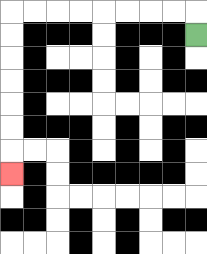{'start': '[8, 1]', 'end': '[0, 7]', 'path_directions': 'U,L,L,L,L,L,L,L,L,D,D,D,D,D,D,D', 'path_coordinates': '[[8, 1], [8, 0], [7, 0], [6, 0], [5, 0], [4, 0], [3, 0], [2, 0], [1, 0], [0, 0], [0, 1], [0, 2], [0, 3], [0, 4], [0, 5], [0, 6], [0, 7]]'}